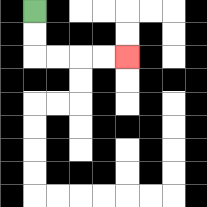{'start': '[1, 0]', 'end': '[5, 2]', 'path_directions': 'D,D,R,R,R,R', 'path_coordinates': '[[1, 0], [1, 1], [1, 2], [2, 2], [3, 2], [4, 2], [5, 2]]'}